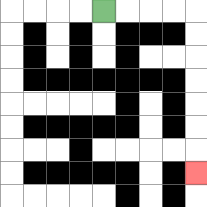{'start': '[4, 0]', 'end': '[8, 7]', 'path_directions': 'R,R,R,R,D,D,D,D,D,D,D', 'path_coordinates': '[[4, 0], [5, 0], [6, 0], [7, 0], [8, 0], [8, 1], [8, 2], [8, 3], [8, 4], [8, 5], [8, 6], [8, 7]]'}